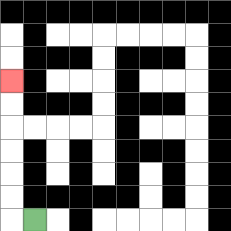{'start': '[1, 9]', 'end': '[0, 3]', 'path_directions': 'L,U,U,U,U,U,U', 'path_coordinates': '[[1, 9], [0, 9], [0, 8], [0, 7], [0, 6], [0, 5], [0, 4], [0, 3]]'}